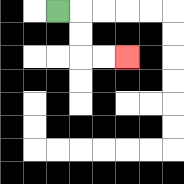{'start': '[2, 0]', 'end': '[5, 2]', 'path_directions': 'R,D,D,R,R', 'path_coordinates': '[[2, 0], [3, 0], [3, 1], [3, 2], [4, 2], [5, 2]]'}